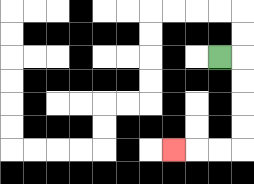{'start': '[9, 2]', 'end': '[7, 6]', 'path_directions': 'R,D,D,D,D,L,L,L', 'path_coordinates': '[[9, 2], [10, 2], [10, 3], [10, 4], [10, 5], [10, 6], [9, 6], [8, 6], [7, 6]]'}